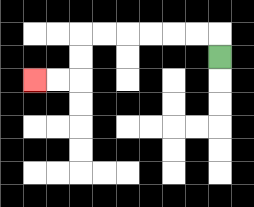{'start': '[9, 2]', 'end': '[1, 3]', 'path_directions': 'U,L,L,L,L,L,L,D,D,L,L', 'path_coordinates': '[[9, 2], [9, 1], [8, 1], [7, 1], [6, 1], [5, 1], [4, 1], [3, 1], [3, 2], [3, 3], [2, 3], [1, 3]]'}